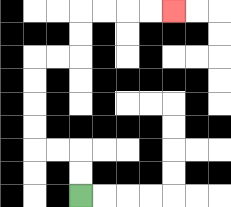{'start': '[3, 8]', 'end': '[7, 0]', 'path_directions': 'U,U,L,L,U,U,U,U,R,R,U,U,R,R,R,R', 'path_coordinates': '[[3, 8], [3, 7], [3, 6], [2, 6], [1, 6], [1, 5], [1, 4], [1, 3], [1, 2], [2, 2], [3, 2], [3, 1], [3, 0], [4, 0], [5, 0], [6, 0], [7, 0]]'}